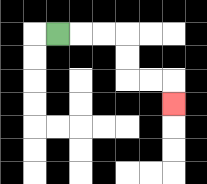{'start': '[2, 1]', 'end': '[7, 4]', 'path_directions': 'R,R,R,D,D,R,R,D', 'path_coordinates': '[[2, 1], [3, 1], [4, 1], [5, 1], [5, 2], [5, 3], [6, 3], [7, 3], [7, 4]]'}